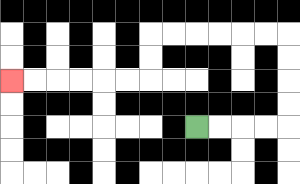{'start': '[8, 5]', 'end': '[0, 3]', 'path_directions': 'R,R,R,R,U,U,U,U,L,L,L,L,L,L,D,D,L,L,L,L,L,L', 'path_coordinates': '[[8, 5], [9, 5], [10, 5], [11, 5], [12, 5], [12, 4], [12, 3], [12, 2], [12, 1], [11, 1], [10, 1], [9, 1], [8, 1], [7, 1], [6, 1], [6, 2], [6, 3], [5, 3], [4, 3], [3, 3], [2, 3], [1, 3], [0, 3]]'}